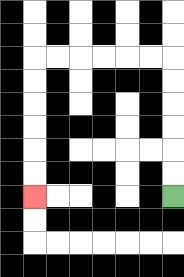{'start': '[7, 8]', 'end': '[1, 8]', 'path_directions': 'U,U,U,U,U,U,L,L,L,L,L,L,D,D,D,D,D,D', 'path_coordinates': '[[7, 8], [7, 7], [7, 6], [7, 5], [7, 4], [7, 3], [7, 2], [6, 2], [5, 2], [4, 2], [3, 2], [2, 2], [1, 2], [1, 3], [1, 4], [1, 5], [1, 6], [1, 7], [1, 8]]'}